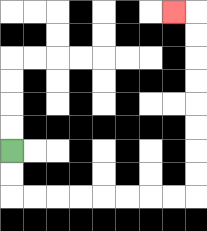{'start': '[0, 6]', 'end': '[7, 0]', 'path_directions': 'D,D,R,R,R,R,R,R,R,R,U,U,U,U,U,U,U,U,L', 'path_coordinates': '[[0, 6], [0, 7], [0, 8], [1, 8], [2, 8], [3, 8], [4, 8], [5, 8], [6, 8], [7, 8], [8, 8], [8, 7], [8, 6], [8, 5], [8, 4], [8, 3], [8, 2], [8, 1], [8, 0], [7, 0]]'}